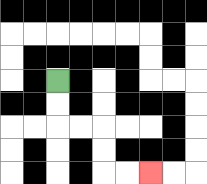{'start': '[2, 3]', 'end': '[6, 7]', 'path_directions': 'D,D,R,R,D,D,R,R', 'path_coordinates': '[[2, 3], [2, 4], [2, 5], [3, 5], [4, 5], [4, 6], [4, 7], [5, 7], [6, 7]]'}